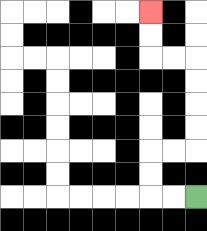{'start': '[8, 8]', 'end': '[6, 0]', 'path_directions': 'L,L,U,U,R,R,U,U,U,U,L,L,U,U', 'path_coordinates': '[[8, 8], [7, 8], [6, 8], [6, 7], [6, 6], [7, 6], [8, 6], [8, 5], [8, 4], [8, 3], [8, 2], [7, 2], [6, 2], [6, 1], [6, 0]]'}